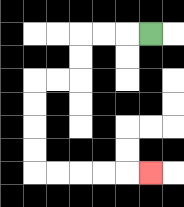{'start': '[6, 1]', 'end': '[6, 7]', 'path_directions': 'L,L,L,D,D,L,L,D,D,D,D,R,R,R,R,R', 'path_coordinates': '[[6, 1], [5, 1], [4, 1], [3, 1], [3, 2], [3, 3], [2, 3], [1, 3], [1, 4], [1, 5], [1, 6], [1, 7], [2, 7], [3, 7], [4, 7], [5, 7], [6, 7]]'}